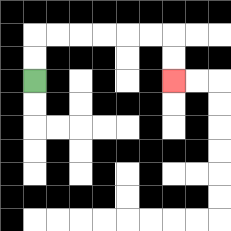{'start': '[1, 3]', 'end': '[7, 3]', 'path_directions': 'U,U,R,R,R,R,R,R,D,D', 'path_coordinates': '[[1, 3], [1, 2], [1, 1], [2, 1], [3, 1], [4, 1], [5, 1], [6, 1], [7, 1], [7, 2], [7, 3]]'}